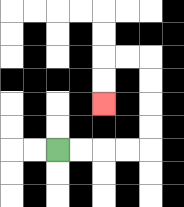{'start': '[2, 6]', 'end': '[4, 4]', 'path_directions': 'R,R,R,R,U,U,U,U,L,L,D,D', 'path_coordinates': '[[2, 6], [3, 6], [4, 6], [5, 6], [6, 6], [6, 5], [6, 4], [6, 3], [6, 2], [5, 2], [4, 2], [4, 3], [4, 4]]'}